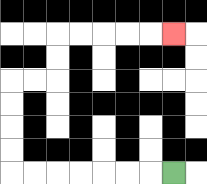{'start': '[7, 7]', 'end': '[7, 1]', 'path_directions': 'L,L,L,L,L,L,L,U,U,U,U,R,R,U,U,R,R,R,R,R', 'path_coordinates': '[[7, 7], [6, 7], [5, 7], [4, 7], [3, 7], [2, 7], [1, 7], [0, 7], [0, 6], [0, 5], [0, 4], [0, 3], [1, 3], [2, 3], [2, 2], [2, 1], [3, 1], [4, 1], [5, 1], [6, 1], [7, 1]]'}